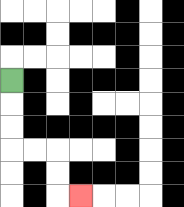{'start': '[0, 3]', 'end': '[3, 8]', 'path_directions': 'D,D,D,R,R,D,D,R', 'path_coordinates': '[[0, 3], [0, 4], [0, 5], [0, 6], [1, 6], [2, 6], [2, 7], [2, 8], [3, 8]]'}